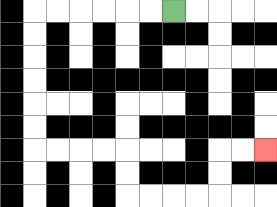{'start': '[7, 0]', 'end': '[11, 6]', 'path_directions': 'L,L,L,L,L,L,D,D,D,D,D,D,R,R,R,R,D,D,R,R,R,R,U,U,R,R', 'path_coordinates': '[[7, 0], [6, 0], [5, 0], [4, 0], [3, 0], [2, 0], [1, 0], [1, 1], [1, 2], [1, 3], [1, 4], [1, 5], [1, 6], [2, 6], [3, 6], [4, 6], [5, 6], [5, 7], [5, 8], [6, 8], [7, 8], [8, 8], [9, 8], [9, 7], [9, 6], [10, 6], [11, 6]]'}